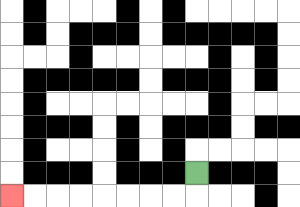{'start': '[8, 7]', 'end': '[0, 8]', 'path_directions': 'D,L,L,L,L,L,L,L,L', 'path_coordinates': '[[8, 7], [8, 8], [7, 8], [6, 8], [5, 8], [4, 8], [3, 8], [2, 8], [1, 8], [0, 8]]'}